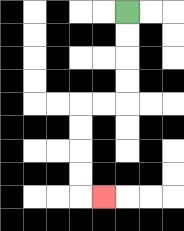{'start': '[5, 0]', 'end': '[4, 8]', 'path_directions': 'D,D,D,D,L,L,D,D,D,D,R', 'path_coordinates': '[[5, 0], [5, 1], [5, 2], [5, 3], [5, 4], [4, 4], [3, 4], [3, 5], [3, 6], [3, 7], [3, 8], [4, 8]]'}